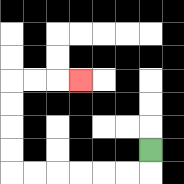{'start': '[6, 6]', 'end': '[3, 3]', 'path_directions': 'D,L,L,L,L,L,L,U,U,U,U,R,R,R', 'path_coordinates': '[[6, 6], [6, 7], [5, 7], [4, 7], [3, 7], [2, 7], [1, 7], [0, 7], [0, 6], [0, 5], [0, 4], [0, 3], [1, 3], [2, 3], [3, 3]]'}